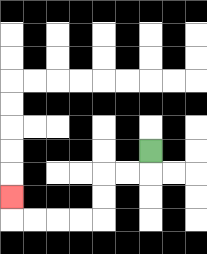{'start': '[6, 6]', 'end': '[0, 8]', 'path_directions': 'D,L,L,D,D,L,L,L,L,U', 'path_coordinates': '[[6, 6], [6, 7], [5, 7], [4, 7], [4, 8], [4, 9], [3, 9], [2, 9], [1, 9], [0, 9], [0, 8]]'}